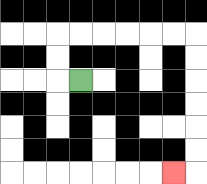{'start': '[3, 3]', 'end': '[7, 7]', 'path_directions': 'L,U,U,R,R,R,R,R,R,D,D,D,D,D,D,L', 'path_coordinates': '[[3, 3], [2, 3], [2, 2], [2, 1], [3, 1], [4, 1], [5, 1], [6, 1], [7, 1], [8, 1], [8, 2], [8, 3], [8, 4], [8, 5], [8, 6], [8, 7], [7, 7]]'}